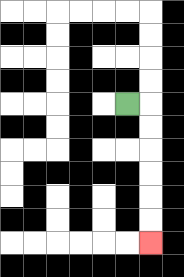{'start': '[5, 4]', 'end': '[6, 10]', 'path_directions': 'R,D,D,D,D,D,D', 'path_coordinates': '[[5, 4], [6, 4], [6, 5], [6, 6], [6, 7], [6, 8], [6, 9], [6, 10]]'}